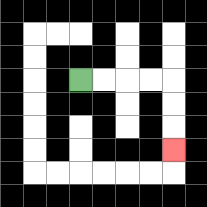{'start': '[3, 3]', 'end': '[7, 6]', 'path_directions': 'R,R,R,R,D,D,D', 'path_coordinates': '[[3, 3], [4, 3], [5, 3], [6, 3], [7, 3], [7, 4], [7, 5], [7, 6]]'}